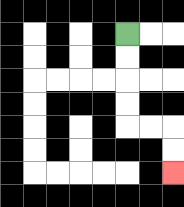{'start': '[5, 1]', 'end': '[7, 7]', 'path_directions': 'D,D,D,D,R,R,D,D', 'path_coordinates': '[[5, 1], [5, 2], [5, 3], [5, 4], [5, 5], [6, 5], [7, 5], [7, 6], [7, 7]]'}